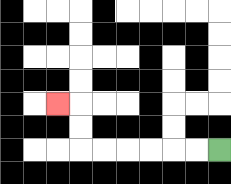{'start': '[9, 6]', 'end': '[2, 4]', 'path_directions': 'L,L,L,L,L,L,U,U,L', 'path_coordinates': '[[9, 6], [8, 6], [7, 6], [6, 6], [5, 6], [4, 6], [3, 6], [3, 5], [3, 4], [2, 4]]'}